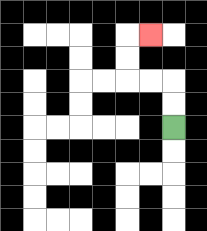{'start': '[7, 5]', 'end': '[6, 1]', 'path_directions': 'U,U,L,L,U,U,R', 'path_coordinates': '[[7, 5], [7, 4], [7, 3], [6, 3], [5, 3], [5, 2], [5, 1], [6, 1]]'}